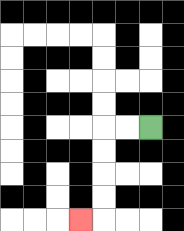{'start': '[6, 5]', 'end': '[3, 9]', 'path_directions': 'L,L,D,D,D,D,L', 'path_coordinates': '[[6, 5], [5, 5], [4, 5], [4, 6], [4, 7], [4, 8], [4, 9], [3, 9]]'}